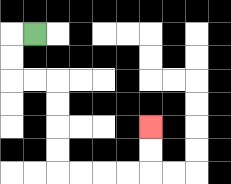{'start': '[1, 1]', 'end': '[6, 5]', 'path_directions': 'L,D,D,R,R,D,D,D,D,R,R,R,R,U,U', 'path_coordinates': '[[1, 1], [0, 1], [0, 2], [0, 3], [1, 3], [2, 3], [2, 4], [2, 5], [2, 6], [2, 7], [3, 7], [4, 7], [5, 7], [6, 7], [6, 6], [6, 5]]'}